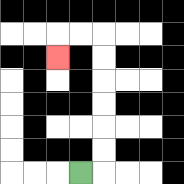{'start': '[3, 7]', 'end': '[2, 2]', 'path_directions': 'R,U,U,U,U,U,U,L,L,D', 'path_coordinates': '[[3, 7], [4, 7], [4, 6], [4, 5], [4, 4], [4, 3], [4, 2], [4, 1], [3, 1], [2, 1], [2, 2]]'}